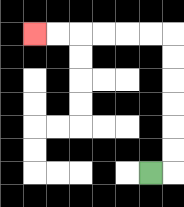{'start': '[6, 7]', 'end': '[1, 1]', 'path_directions': 'R,U,U,U,U,U,U,L,L,L,L,L,L', 'path_coordinates': '[[6, 7], [7, 7], [7, 6], [7, 5], [7, 4], [7, 3], [7, 2], [7, 1], [6, 1], [5, 1], [4, 1], [3, 1], [2, 1], [1, 1]]'}